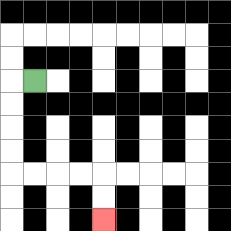{'start': '[1, 3]', 'end': '[4, 9]', 'path_directions': 'L,D,D,D,D,R,R,R,R,D,D', 'path_coordinates': '[[1, 3], [0, 3], [0, 4], [0, 5], [0, 6], [0, 7], [1, 7], [2, 7], [3, 7], [4, 7], [4, 8], [4, 9]]'}